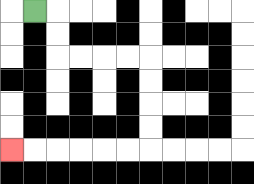{'start': '[1, 0]', 'end': '[0, 6]', 'path_directions': 'R,D,D,R,R,R,R,D,D,D,D,L,L,L,L,L,L', 'path_coordinates': '[[1, 0], [2, 0], [2, 1], [2, 2], [3, 2], [4, 2], [5, 2], [6, 2], [6, 3], [6, 4], [6, 5], [6, 6], [5, 6], [4, 6], [3, 6], [2, 6], [1, 6], [0, 6]]'}